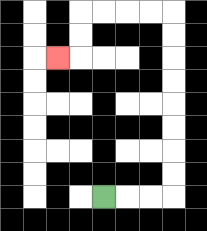{'start': '[4, 8]', 'end': '[2, 2]', 'path_directions': 'R,R,R,U,U,U,U,U,U,U,U,L,L,L,L,D,D,L', 'path_coordinates': '[[4, 8], [5, 8], [6, 8], [7, 8], [7, 7], [7, 6], [7, 5], [7, 4], [7, 3], [7, 2], [7, 1], [7, 0], [6, 0], [5, 0], [4, 0], [3, 0], [3, 1], [3, 2], [2, 2]]'}